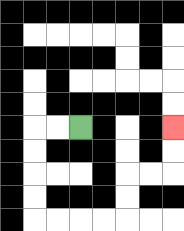{'start': '[3, 5]', 'end': '[7, 5]', 'path_directions': 'L,L,D,D,D,D,R,R,R,R,U,U,R,R,U,U', 'path_coordinates': '[[3, 5], [2, 5], [1, 5], [1, 6], [1, 7], [1, 8], [1, 9], [2, 9], [3, 9], [4, 9], [5, 9], [5, 8], [5, 7], [6, 7], [7, 7], [7, 6], [7, 5]]'}